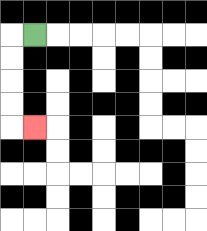{'start': '[1, 1]', 'end': '[1, 5]', 'path_directions': 'L,D,D,D,D,R', 'path_coordinates': '[[1, 1], [0, 1], [0, 2], [0, 3], [0, 4], [0, 5], [1, 5]]'}